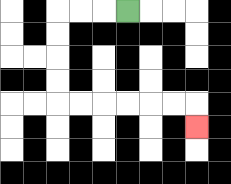{'start': '[5, 0]', 'end': '[8, 5]', 'path_directions': 'L,L,L,D,D,D,D,R,R,R,R,R,R,D', 'path_coordinates': '[[5, 0], [4, 0], [3, 0], [2, 0], [2, 1], [2, 2], [2, 3], [2, 4], [3, 4], [4, 4], [5, 4], [6, 4], [7, 4], [8, 4], [8, 5]]'}